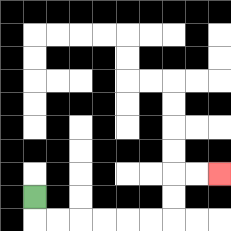{'start': '[1, 8]', 'end': '[9, 7]', 'path_directions': 'D,R,R,R,R,R,R,U,U,R,R', 'path_coordinates': '[[1, 8], [1, 9], [2, 9], [3, 9], [4, 9], [5, 9], [6, 9], [7, 9], [7, 8], [7, 7], [8, 7], [9, 7]]'}